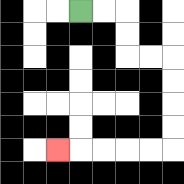{'start': '[3, 0]', 'end': '[2, 6]', 'path_directions': 'R,R,D,D,R,R,D,D,D,D,L,L,L,L,L', 'path_coordinates': '[[3, 0], [4, 0], [5, 0], [5, 1], [5, 2], [6, 2], [7, 2], [7, 3], [7, 4], [7, 5], [7, 6], [6, 6], [5, 6], [4, 6], [3, 6], [2, 6]]'}